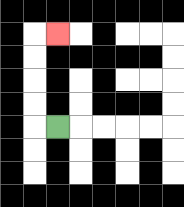{'start': '[2, 5]', 'end': '[2, 1]', 'path_directions': 'L,U,U,U,U,R', 'path_coordinates': '[[2, 5], [1, 5], [1, 4], [1, 3], [1, 2], [1, 1], [2, 1]]'}